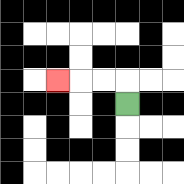{'start': '[5, 4]', 'end': '[2, 3]', 'path_directions': 'U,L,L,L', 'path_coordinates': '[[5, 4], [5, 3], [4, 3], [3, 3], [2, 3]]'}